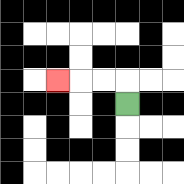{'start': '[5, 4]', 'end': '[2, 3]', 'path_directions': 'U,L,L,L', 'path_coordinates': '[[5, 4], [5, 3], [4, 3], [3, 3], [2, 3]]'}